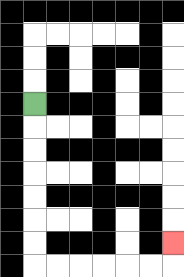{'start': '[1, 4]', 'end': '[7, 10]', 'path_directions': 'D,D,D,D,D,D,D,R,R,R,R,R,R,U', 'path_coordinates': '[[1, 4], [1, 5], [1, 6], [1, 7], [1, 8], [1, 9], [1, 10], [1, 11], [2, 11], [3, 11], [4, 11], [5, 11], [6, 11], [7, 11], [7, 10]]'}